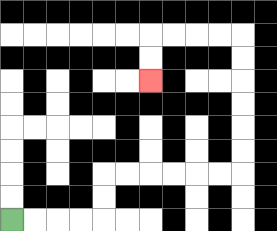{'start': '[0, 9]', 'end': '[6, 3]', 'path_directions': 'R,R,R,R,U,U,R,R,R,R,R,R,U,U,U,U,U,U,L,L,L,L,D,D', 'path_coordinates': '[[0, 9], [1, 9], [2, 9], [3, 9], [4, 9], [4, 8], [4, 7], [5, 7], [6, 7], [7, 7], [8, 7], [9, 7], [10, 7], [10, 6], [10, 5], [10, 4], [10, 3], [10, 2], [10, 1], [9, 1], [8, 1], [7, 1], [6, 1], [6, 2], [6, 3]]'}